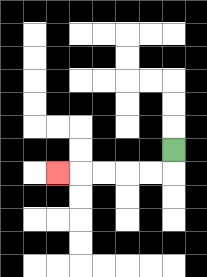{'start': '[7, 6]', 'end': '[2, 7]', 'path_directions': 'D,L,L,L,L,L', 'path_coordinates': '[[7, 6], [7, 7], [6, 7], [5, 7], [4, 7], [3, 7], [2, 7]]'}